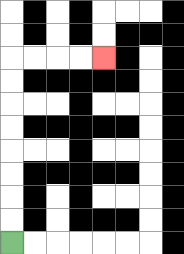{'start': '[0, 10]', 'end': '[4, 2]', 'path_directions': 'U,U,U,U,U,U,U,U,R,R,R,R', 'path_coordinates': '[[0, 10], [0, 9], [0, 8], [0, 7], [0, 6], [0, 5], [0, 4], [0, 3], [0, 2], [1, 2], [2, 2], [3, 2], [4, 2]]'}